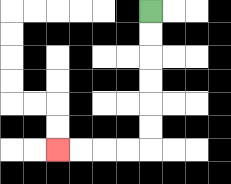{'start': '[6, 0]', 'end': '[2, 6]', 'path_directions': 'D,D,D,D,D,D,L,L,L,L', 'path_coordinates': '[[6, 0], [6, 1], [6, 2], [6, 3], [6, 4], [6, 5], [6, 6], [5, 6], [4, 6], [3, 6], [2, 6]]'}